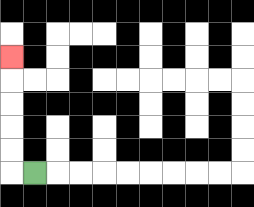{'start': '[1, 7]', 'end': '[0, 2]', 'path_directions': 'L,U,U,U,U,U', 'path_coordinates': '[[1, 7], [0, 7], [0, 6], [0, 5], [0, 4], [0, 3], [0, 2]]'}